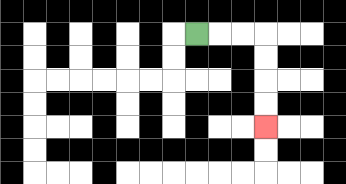{'start': '[8, 1]', 'end': '[11, 5]', 'path_directions': 'R,R,R,D,D,D,D', 'path_coordinates': '[[8, 1], [9, 1], [10, 1], [11, 1], [11, 2], [11, 3], [11, 4], [11, 5]]'}